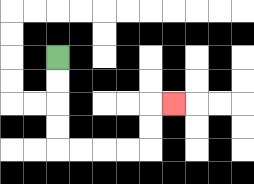{'start': '[2, 2]', 'end': '[7, 4]', 'path_directions': 'D,D,D,D,R,R,R,R,U,U,R', 'path_coordinates': '[[2, 2], [2, 3], [2, 4], [2, 5], [2, 6], [3, 6], [4, 6], [5, 6], [6, 6], [6, 5], [6, 4], [7, 4]]'}